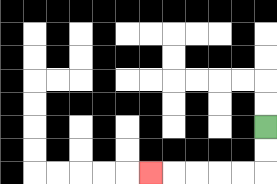{'start': '[11, 5]', 'end': '[6, 7]', 'path_directions': 'D,D,L,L,L,L,L', 'path_coordinates': '[[11, 5], [11, 6], [11, 7], [10, 7], [9, 7], [8, 7], [7, 7], [6, 7]]'}